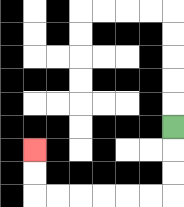{'start': '[7, 5]', 'end': '[1, 6]', 'path_directions': 'D,D,D,L,L,L,L,L,L,U,U', 'path_coordinates': '[[7, 5], [7, 6], [7, 7], [7, 8], [6, 8], [5, 8], [4, 8], [3, 8], [2, 8], [1, 8], [1, 7], [1, 6]]'}